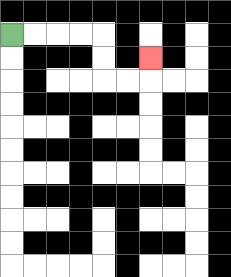{'start': '[0, 1]', 'end': '[6, 2]', 'path_directions': 'R,R,R,R,D,D,R,R,U', 'path_coordinates': '[[0, 1], [1, 1], [2, 1], [3, 1], [4, 1], [4, 2], [4, 3], [5, 3], [6, 3], [6, 2]]'}